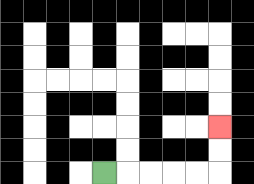{'start': '[4, 7]', 'end': '[9, 5]', 'path_directions': 'R,R,R,R,R,U,U', 'path_coordinates': '[[4, 7], [5, 7], [6, 7], [7, 7], [8, 7], [9, 7], [9, 6], [9, 5]]'}